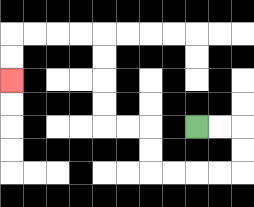{'start': '[8, 5]', 'end': '[0, 3]', 'path_directions': 'R,R,D,D,L,L,L,L,U,U,L,L,U,U,U,U,L,L,L,L,D,D', 'path_coordinates': '[[8, 5], [9, 5], [10, 5], [10, 6], [10, 7], [9, 7], [8, 7], [7, 7], [6, 7], [6, 6], [6, 5], [5, 5], [4, 5], [4, 4], [4, 3], [4, 2], [4, 1], [3, 1], [2, 1], [1, 1], [0, 1], [0, 2], [0, 3]]'}